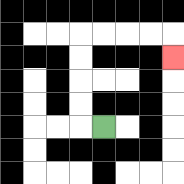{'start': '[4, 5]', 'end': '[7, 2]', 'path_directions': 'L,U,U,U,U,R,R,R,R,D', 'path_coordinates': '[[4, 5], [3, 5], [3, 4], [3, 3], [3, 2], [3, 1], [4, 1], [5, 1], [6, 1], [7, 1], [7, 2]]'}